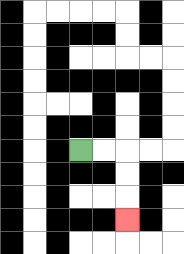{'start': '[3, 6]', 'end': '[5, 9]', 'path_directions': 'R,R,D,D,D', 'path_coordinates': '[[3, 6], [4, 6], [5, 6], [5, 7], [5, 8], [5, 9]]'}